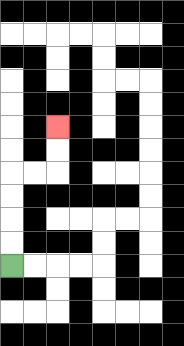{'start': '[0, 11]', 'end': '[2, 5]', 'path_directions': 'U,U,U,U,R,R,U,U', 'path_coordinates': '[[0, 11], [0, 10], [0, 9], [0, 8], [0, 7], [1, 7], [2, 7], [2, 6], [2, 5]]'}